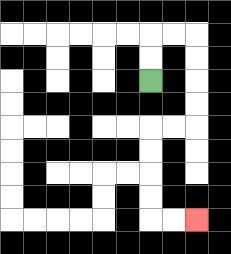{'start': '[6, 3]', 'end': '[8, 9]', 'path_directions': 'U,U,R,R,D,D,D,D,L,L,D,D,D,D,R,R', 'path_coordinates': '[[6, 3], [6, 2], [6, 1], [7, 1], [8, 1], [8, 2], [8, 3], [8, 4], [8, 5], [7, 5], [6, 5], [6, 6], [6, 7], [6, 8], [6, 9], [7, 9], [8, 9]]'}